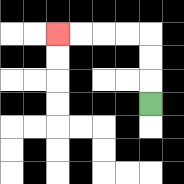{'start': '[6, 4]', 'end': '[2, 1]', 'path_directions': 'U,U,U,L,L,L,L', 'path_coordinates': '[[6, 4], [6, 3], [6, 2], [6, 1], [5, 1], [4, 1], [3, 1], [2, 1]]'}